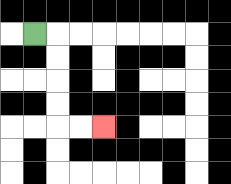{'start': '[1, 1]', 'end': '[4, 5]', 'path_directions': 'R,D,D,D,D,R,R', 'path_coordinates': '[[1, 1], [2, 1], [2, 2], [2, 3], [2, 4], [2, 5], [3, 5], [4, 5]]'}